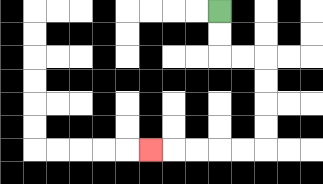{'start': '[9, 0]', 'end': '[6, 6]', 'path_directions': 'D,D,R,R,D,D,D,D,L,L,L,L,L', 'path_coordinates': '[[9, 0], [9, 1], [9, 2], [10, 2], [11, 2], [11, 3], [11, 4], [11, 5], [11, 6], [10, 6], [9, 6], [8, 6], [7, 6], [6, 6]]'}